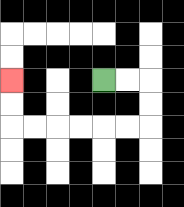{'start': '[4, 3]', 'end': '[0, 3]', 'path_directions': 'R,R,D,D,L,L,L,L,L,L,U,U', 'path_coordinates': '[[4, 3], [5, 3], [6, 3], [6, 4], [6, 5], [5, 5], [4, 5], [3, 5], [2, 5], [1, 5], [0, 5], [0, 4], [0, 3]]'}